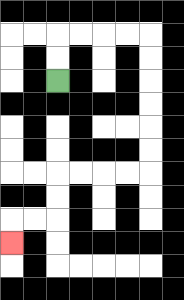{'start': '[2, 3]', 'end': '[0, 10]', 'path_directions': 'U,U,R,R,R,R,D,D,D,D,D,D,L,L,L,L,D,D,L,L,D', 'path_coordinates': '[[2, 3], [2, 2], [2, 1], [3, 1], [4, 1], [5, 1], [6, 1], [6, 2], [6, 3], [6, 4], [6, 5], [6, 6], [6, 7], [5, 7], [4, 7], [3, 7], [2, 7], [2, 8], [2, 9], [1, 9], [0, 9], [0, 10]]'}